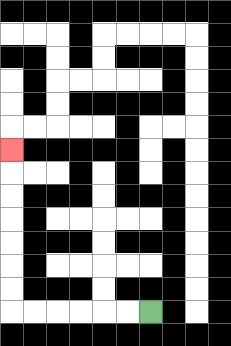{'start': '[6, 13]', 'end': '[0, 6]', 'path_directions': 'L,L,L,L,L,L,U,U,U,U,U,U,U', 'path_coordinates': '[[6, 13], [5, 13], [4, 13], [3, 13], [2, 13], [1, 13], [0, 13], [0, 12], [0, 11], [0, 10], [0, 9], [0, 8], [0, 7], [0, 6]]'}